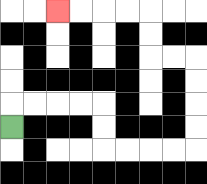{'start': '[0, 5]', 'end': '[2, 0]', 'path_directions': 'U,R,R,R,R,D,D,R,R,R,R,U,U,U,U,L,L,U,U,L,L,L,L', 'path_coordinates': '[[0, 5], [0, 4], [1, 4], [2, 4], [3, 4], [4, 4], [4, 5], [4, 6], [5, 6], [6, 6], [7, 6], [8, 6], [8, 5], [8, 4], [8, 3], [8, 2], [7, 2], [6, 2], [6, 1], [6, 0], [5, 0], [4, 0], [3, 0], [2, 0]]'}